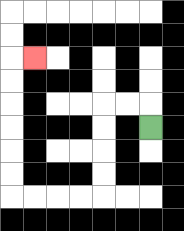{'start': '[6, 5]', 'end': '[1, 2]', 'path_directions': 'U,L,L,D,D,D,D,L,L,L,L,U,U,U,U,U,U,R', 'path_coordinates': '[[6, 5], [6, 4], [5, 4], [4, 4], [4, 5], [4, 6], [4, 7], [4, 8], [3, 8], [2, 8], [1, 8], [0, 8], [0, 7], [0, 6], [0, 5], [0, 4], [0, 3], [0, 2], [1, 2]]'}